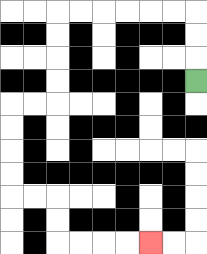{'start': '[8, 3]', 'end': '[6, 10]', 'path_directions': 'U,U,U,L,L,L,L,L,L,D,D,D,D,L,L,D,D,D,D,R,R,D,D,R,R,R,R', 'path_coordinates': '[[8, 3], [8, 2], [8, 1], [8, 0], [7, 0], [6, 0], [5, 0], [4, 0], [3, 0], [2, 0], [2, 1], [2, 2], [2, 3], [2, 4], [1, 4], [0, 4], [0, 5], [0, 6], [0, 7], [0, 8], [1, 8], [2, 8], [2, 9], [2, 10], [3, 10], [4, 10], [5, 10], [6, 10]]'}